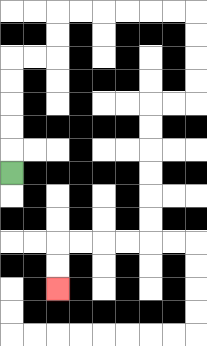{'start': '[0, 7]', 'end': '[2, 12]', 'path_directions': 'U,U,U,U,U,R,R,U,U,R,R,R,R,R,R,D,D,D,D,L,L,D,D,D,D,D,D,L,L,L,L,D,D', 'path_coordinates': '[[0, 7], [0, 6], [0, 5], [0, 4], [0, 3], [0, 2], [1, 2], [2, 2], [2, 1], [2, 0], [3, 0], [4, 0], [5, 0], [6, 0], [7, 0], [8, 0], [8, 1], [8, 2], [8, 3], [8, 4], [7, 4], [6, 4], [6, 5], [6, 6], [6, 7], [6, 8], [6, 9], [6, 10], [5, 10], [4, 10], [3, 10], [2, 10], [2, 11], [2, 12]]'}